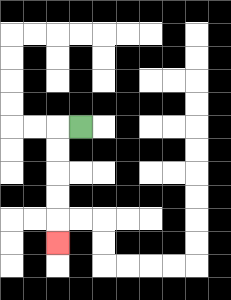{'start': '[3, 5]', 'end': '[2, 10]', 'path_directions': 'L,D,D,D,D,D', 'path_coordinates': '[[3, 5], [2, 5], [2, 6], [2, 7], [2, 8], [2, 9], [2, 10]]'}